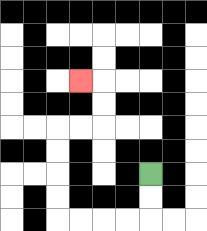{'start': '[6, 7]', 'end': '[3, 3]', 'path_directions': 'D,D,L,L,L,L,U,U,U,U,R,R,U,U,L', 'path_coordinates': '[[6, 7], [6, 8], [6, 9], [5, 9], [4, 9], [3, 9], [2, 9], [2, 8], [2, 7], [2, 6], [2, 5], [3, 5], [4, 5], [4, 4], [4, 3], [3, 3]]'}